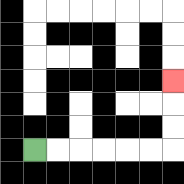{'start': '[1, 6]', 'end': '[7, 3]', 'path_directions': 'R,R,R,R,R,R,U,U,U', 'path_coordinates': '[[1, 6], [2, 6], [3, 6], [4, 6], [5, 6], [6, 6], [7, 6], [7, 5], [7, 4], [7, 3]]'}